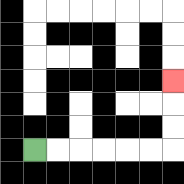{'start': '[1, 6]', 'end': '[7, 3]', 'path_directions': 'R,R,R,R,R,R,U,U,U', 'path_coordinates': '[[1, 6], [2, 6], [3, 6], [4, 6], [5, 6], [6, 6], [7, 6], [7, 5], [7, 4], [7, 3]]'}